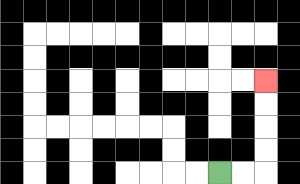{'start': '[9, 7]', 'end': '[11, 3]', 'path_directions': 'R,R,U,U,U,U', 'path_coordinates': '[[9, 7], [10, 7], [11, 7], [11, 6], [11, 5], [11, 4], [11, 3]]'}